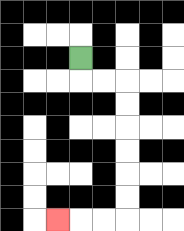{'start': '[3, 2]', 'end': '[2, 9]', 'path_directions': 'D,R,R,D,D,D,D,D,D,L,L,L', 'path_coordinates': '[[3, 2], [3, 3], [4, 3], [5, 3], [5, 4], [5, 5], [5, 6], [5, 7], [5, 8], [5, 9], [4, 9], [3, 9], [2, 9]]'}